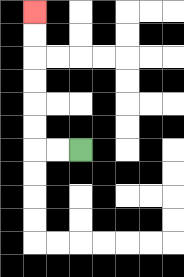{'start': '[3, 6]', 'end': '[1, 0]', 'path_directions': 'L,L,U,U,U,U,U,U', 'path_coordinates': '[[3, 6], [2, 6], [1, 6], [1, 5], [1, 4], [1, 3], [1, 2], [1, 1], [1, 0]]'}